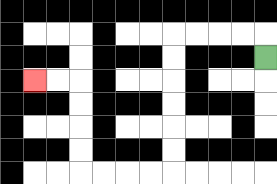{'start': '[11, 2]', 'end': '[1, 3]', 'path_directions': 'U,L,L,L,L,D,D,D,D,D,D,L,L,L,L,U,U,U,U,L,L', 'path_coordinates': '[[11, 2], [11, 1], [10, 1], [9, 1], [8, 1], [7, 1], [7, 2], [7, 3], [7, 4], [7, 5], [7, 6], [7, 7], [6, 7], [5, 7], [4, 7], [3, 7], [3, 6], [3, 5], [3, 4], [3, 3], [2, 3], [1, 3]]'}